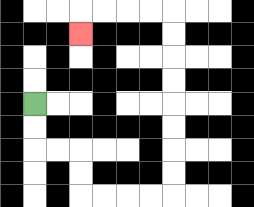{'start': '[1, 4]', 'end': '[3, 1]', 'path_directions': 'D,D,R,R,D,D,R,R,R,R,U,U,U,U,U,U,U,U,L,L,L,L,D', 'path_coordinates': '[[1, 4], [1, 5], [1, 6], [2, 6], [3, 6], [3, 7], [3, 8], [4, 8], [5, 8], [6, 8], [7, 8], [7, 7], [7, 6], [7, 5], [7, 4], [7, 3], [7, 2], [7, 1], [7, 0], [6, 0], [5, 0], [4, 0], [3, 0], [3, 1]]'}